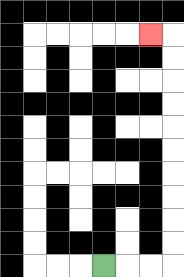{'start': '[4, 11]', 'end': '[6, 1]', 'path_directions': 'R,R,R,U,U,U,U,U,U,U,U,U,U,L', 'path_coordinates': '[[4, 11], [5, 11], [6, 11], [7, 11], [7, 10], [7, 9], [7, 8], [7, 7], [7, 6], [7, 5], [7, 4], [7, 3], [7, 2], [7, 1], [6, 1]]'}